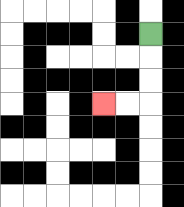{'start': '[6, 1]', 'end': '[4, 4]', 'path_directions': 'D,D,D,L,L', 'path_coordinates': '[[6, 1], [6, 2], [6, 3], [6, 4], [5, 4], [4, 4]]'}